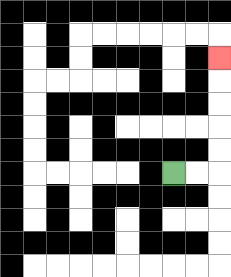{'start': '[7, 7]', 'end': '[9, 2]', 'path_directions': 'R,R,U,U,U,U,U', 'path_coordinates': '[[7, 7], [8, 7], [9, 7], [9, 6], [9, 5], [9, 4], [9, 3], [9, 2]]'}